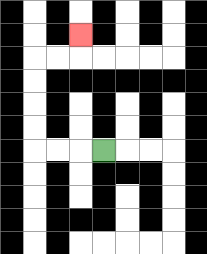{'start': '[4, 6]', 'end': '[3, 1]', 'path_directions': 'L,L,L,U,U,U,U,R,R,U', 'path_coordinates': '[[4, 6], [3, 6], [2, 6], [1, 6], [1, 5], [1, 4], [1, 3], [1, 2], [2, 2], [3, 2], [3, 1]]'}